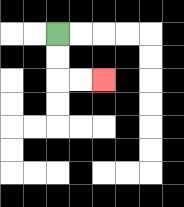{'start': '[2, 1]', 'end': '[4, 3]', 'path_directions': 'D,D,R,R', 'path_coordinates': '[[2, 1], [2, 2], [2, 3], [3, 3], [4, 3]]'}